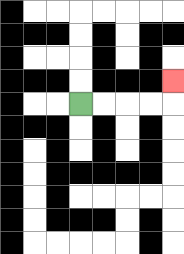{'start': '[3, 4]', 'end': '[7, 3]', 'path_directions': 'R,R,R,R,U', 'path_coordinates': '[[3, 4], [4, 4], [5, 4], [6, 4], [7, 4], [7, 3]]'}